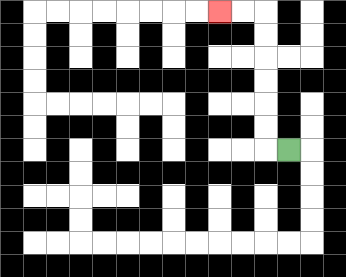{'start': '[12, 6]', 'end': '[9, 0]', 'path_directions': 'L,U,U,U,U,U,U,L,L', 'path_coordinates': '[[12, 6], [11, 6], [11, 5], [11, 4], [11, 3], [11, 2], [11, 1], [11, 0], [10, 0], [9, 0]]'}